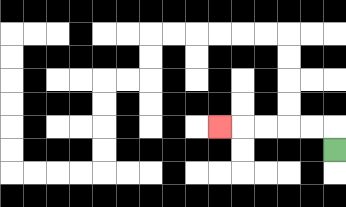{'start': '[14, 6]', 'end': '[9, 5]', 'path_directions': 'U,L,L,L,L,L', 'path_coordinates': '[[14, 6], [14, 5], [13, 5], [12, 5], [11, 5], [10, 5], [9, 5]]'}